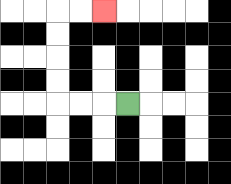{'start': '[5, 4]', 'end': '[4, 0]', 'path_directions': 'L,L,L,U,U,U,U,R,R', 'path_coordinates': '[[5, 4], [4, 4], [3, 4], [2, 4], [2, 3], [2, 2], [2, 1], [2, 0], [3, 0], [4, 0]]'}